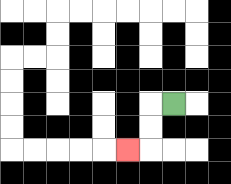{'start': '[7, 4]', 'end': '[5, 6]', 'path_directions': 'L,D,D,L', 'path_coordinates': '[[7, 4], [6, 4], [6, 5], [6, 6], [5, 6]]'}